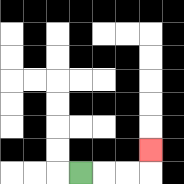{'start': '[3, 7]', 'end': '[6, 6]', 'path_directions': 'R,R,R,U', 'path_coordinates': '[[3, 7], [4, 7], [5, 7], [6, 7], [6, 6]]'}